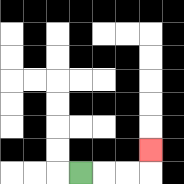{'start': '[3, 7]', 'end': '[6, 6]', 'path_directions': 'R,R,R,U', 'path_coordinates': '[[3, 7], [4, 7], [5, 7], [6, 7], [6, 6]]'}